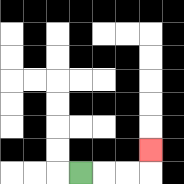{'start': '[3, 7]', 'end': '[6, 6]', 'path_directions': 'R,R,R,U', 'path_coordinates': '[[3, 7], [4, 7], [5, 7], [6, 7], [6, 6]]'}